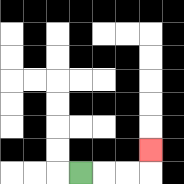{'start': '[3, 7]', 'end': '[6, 6]', 'path_directions': 'R,R,R,U', 'path_coordinates': '[[3, 7], [4, 7], [5, 7], [6, 7], [6, 6]]'}